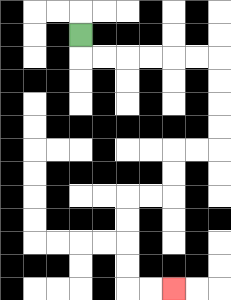{'start': '[3, 1]', 'end': '[7, 12]', 'path_directions': 'D,R,R,R,R,R,R,D,D,D,D,L,L,D,D,L,L,D,D,D,D,R,R', 'path_coordinates': '[[3, 1], [3, 2], [4, 2], [5, 2], [6, 2], [7, 2], [8, 2], [9, 2], [9, 3], [9, 4], [9, 5], [9, 6], [8, 6], [7, 6], [7, 7], [7, 8], [6, 8], [5, 8], [5, 9], [5, 10], [5, 11], [5, 12], [6, 12], [7, 12]]'}